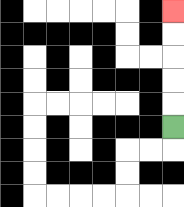{'start': '[7, 5]', 'end': '[7, 0]', 'path_directions': 'U,U,U,U,U', 'path_coordinates': '[[7, 5], [7, 4], [7, 3], [7, 2], [7, 1], [7, 0]]'}